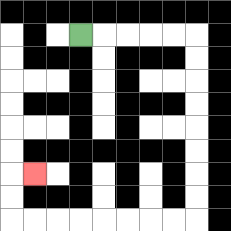{'start': '[3, 1]', 'end': '[1, 7]', 'path_directions': 'R,R,R,R,R,D,D,D,D,D,D,D,D,L,L,L,L,L,L,L,L,U,U,R', 'path_coordinates': '[[3, 1], [4, 1], [5, 1], [6, 1], [7, 1], [8, 1], [8, 2], [8, 3], [8, 4], [8, 5], [8, 6], [8, 7], [8, 8], [8, 9], [7, 9], [6, 9], [5, 9], [4, 9], [3, 9], [2, 9], [1, 9], [0, 9], [0, 8], [0, 7], [1, 7]]'}